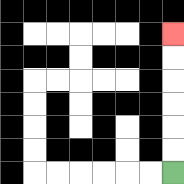{'start': '[7, 7]', 'end': '[7, 1]', 'path_directions': 'U,U,U,U,U,U', 'path_coordinates': '[[7, 7], [7, 6], [7, 5], [7, 4], [7, 3], [7, 2], [7, 1]]'}